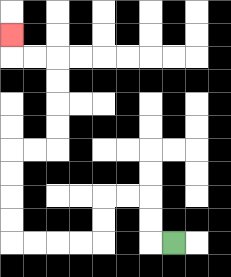{'start': '[7, 10]', 'end': '[0, 1]', 'path_directions': 'L,U,U,L,L,D,D,L,L,L,L,U,U,U,U,R,R,U,U,U,U,L,L,U', 'path_coordinates': '[[7, 10], [6, 10], [6, 9], [6, 8], [5, 8], [4, 8], [4, 9], [4, 10], [3, 10], [2, 10], [1, 10], [0, 10], [0, 9], [0, 8], [0, 7], [0, 6], [1, 6], [2, 6], [2, 5], [2, 4], [2, 3], [2, 2], [1, 2], [0, 2], [0, 1]]'}